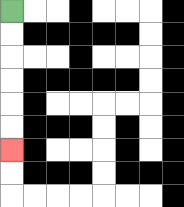{'start': '[0, 0]', 'end': '[0, 6]', 'path_directions': 'D,D,D,D,D,D', 'path_coordinates': '[[0, 0], [0, 1], [0, 2], [0, 3], [0, 4], [0, 5], [0, 6]]'}